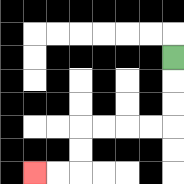{'start': '[7, 2]', 'end': '[1, 7]', 'path_directions': 'D,D,D,L,L,L,L,D,D,L,L', 'path_coordinates': '[[7, 2], [7, 3], [7, 4], [7, 5], [6, 5], [5, 5], [4, 5], [3, 5], [3, 6], [3, 7], [2, 7], [1, 7]]'}